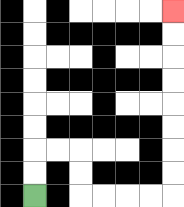{'start': '[1, 8]', 'end': '[7, 0]', 'path_directions': 'U,U,R,R,D,D,R,R,R,R,U,U,U,U,U,U,U,U', 'path_coordinates': '[[1, 8], [1, 7], [1, 6], [2, 6], [3, 6], [3, 7], [3, 8], [4, 8], [5, 8], [6, 8], [7, 8], [7, 7], [7, 6], [7, 5], [7, 4], [7, 3], [7, 2], [7, 1], [7, 0]]'}